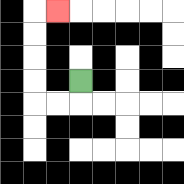{'start': '[3, 3]', 'end': '[2, 0]', 'path_directions': 'D,L,L,U,U,U,U,R', 'path_coordinates': '[[3, 3], [3, 4], [2, 4], [1, 4], [1, 3], [1, 2], [1, 1], [1, 0], [2, 0]]'}